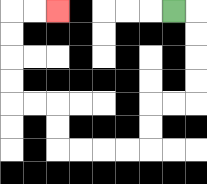{'start': '[7, 0]', 'end': '[2, 0]', 'path_directions': 'R,D,D,D,D,L,L,D,D,L,L,L,L,U,U,L,L,U,U,U,U,R,R', 'path_coordinates': '[[7, 0], [8, 0], [8, 1], [8, 2], [8, 3], [8, 4], [7, 4], [6, 4], [6, 5], [6, 6], [5, 6], [4, 6], [3, 6], [2, 6], [2, 5], [2, 4], [1, 4], [0, 4], [0, 3], [0, 2], [0, 1], [0, 0], [1, 0], [2, 0]]'}